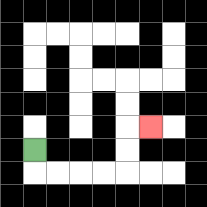{'start': '[1, 6]', 'end': '[6, 5]', 'path_directions': 'D,R,R,R,R,U,U,R', 'path_coordinates': '[[1, 6], [1, 7], [2, 7], [3, 7], [4, 7], [5, 7], [5, 6], [5, 5], [6, 5]]'}